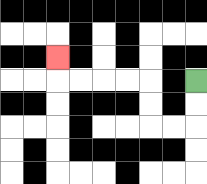{'start': '[8, 3]', 'end': '[2, 2]', 'path_directions': 'D,D,L,L,U,U,L,L,L,L,U', 'path_coordinates': '[[8, 3], [8, 4], [8, 5], [7, 5], [6, 5], [6, 4], [6, 3], [5, 3], [4, 3], [3, 3], [2, 3], [2, 2]]'}